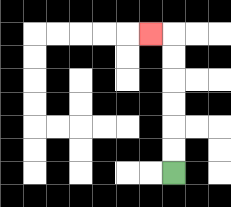{'start': '[7, 7]', 'end': '[6, 1]', 'path_directions': 'U,U,U,U,U,U,L', 'path_coordinates': '[[7, 7], [7, 6], [7, 5], [7, 4], [7, 3], [7, 2], [7, 1], [6, 1]]'}